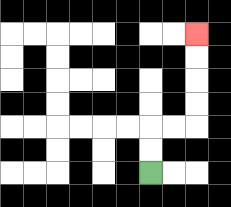{'start': '[6, 7]', 'end': '[8, 1]', 'path_directions': 'U,U,R,R,U,U,U,U', 'path_coordinates': '[[6, 7], [6, 6], [6, 5], [7, 5], [8, 5], [8, 4], [8, 3], [8, 2], [8, 1]]'}